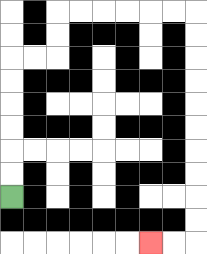{'start': '[0, 8]', 'end': '[6, 10]', 'path_directions': 'U,U,U,U,U,U,R,R,U,U,R,R,R,R,R,R,D,D,D,D,D,D,D,D,D,D,L,L', 'path_coordinates': '[[0, 8], [0, 7], [0, 6], [0, 5], [0, 4], [0, 3], [0, 2], [1, 2], [2, 2], [2, 1], [2, 0], [3, 0], [4, 0], [5, 0], [6, 0], [7, 0], [8, 0], [8, 1], [8, 2], [8, 3], [8, 4], [8, 5], [8, 6], [8, 7], [8, 8], [8, 9], [8, 10], [7, 10], [6, 10]]'}